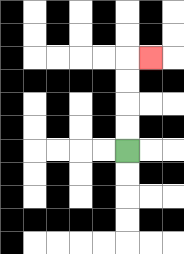{'start': '[5, 6]', 'end': '[6, 2]', 'path_directions': 'U,U,U,U,R', 'path_coordinates': '[[5, 6], [5, 5], [5, 4], [5, 3], [5, 2], [6, 2]]'}